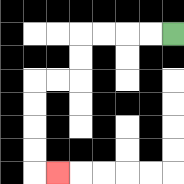{'start': '[7, 1]', 'end': '[2, 7]', 'path_directions': 'L,L,L,L,D,D,L,L,D,D,D,D,R', 'path_coordinates': '[[7, 1], [6, 1], [5, 1], [4, 1], [3, 1], [3, 2], [3, 3], [2, 3], [1, 3], [1, 4], [1, 5], [1, 6], [1, 7], [2, 7]]'}